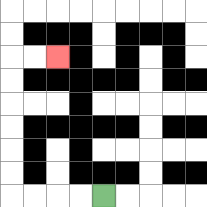{'start': '[4, 8]', 'end': '[2, 2]', 'path_directions': 'L,L,L,L,U,U,U,U,U,U,R,R', 'path_coordinates': '[[4, 8], [3, 8], [2, 8], [1, 8], [0, 8], [0, 7], [0, 6], [0, 5], [0, 4], [0, 3], [0, 2], [1, 2], [2, 2]]'}